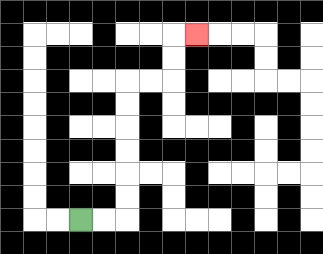{'start': '[3, 9]', 'end': '[8, 1]', 'path_directions': 'R,R,U,U,U,U,U,U,R,R,U,U,R', 'path_coordinates': '[[3, 9], [4, 9], [5, 9], [5, 8], [5, 7], [5, 6], [5, 5], [5, 4], [5, 3], [6, 3], [7, 3], [7, 2], [7, 1], [8, 1]]'}